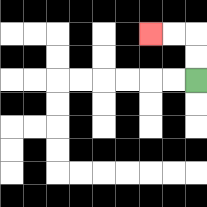{'start': '[8, 3]', 'end': '[6, 1]', 'path_directions': 'U,U,L,L', 'path_coordinates': '[[8, 3], [8, 2], [8, 1], [7, 1], [6, 1]]'}